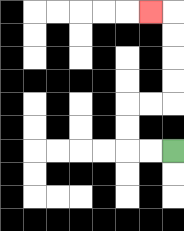{'start': '[7, 6]', 'end': '[6, 0]', 'path_directions': 'L,L,U,U,R,R,U,U,U,U,L', 'path_coordinates': '[[7, 6], [6, 6], [5, 6], [5, 5], [5, 4], [6, 4], [7, 4], [7, 3], [7, 2], [7, 1], [7, 0], [6, 0]]'}